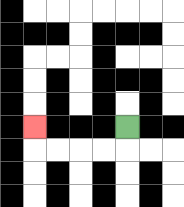{'start': '[5, 5]', 'end': '[1, 5]', 'path_directions': 'D,L,L,L,L,U', 'path_coordinates': '[[5, 5], [5, 6], [4, 6], [3, 6], [2, 6], [1, 6], [1, 5]]'}